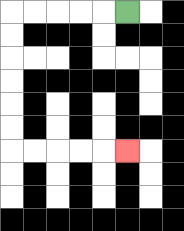{'start': '[5, 0]', 'end': '[5, 6]', 'path_directions': 'L,L,L,L,L,D,D,D,D,D,D,R,R,R,R,R', 'path_coordinates': '[[5, 0], [4, 0], [3, 0], [2, 0], [1, 0], [0, 0], [0, 1], [0, 2], [0, 3], [0, 4], [0, 5], [0, 6], [1, 6], [2, 6], [3, 6], [4, 6], [5, 6]]'}